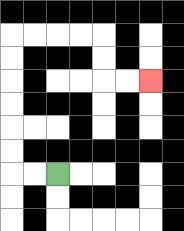{'start': '[2, 7]', 'end': '[6, 3]', 'path_directions': 'L,L,U,U,U,U,U,U,R,R,R,R,D,D,R,R', 'path_coordinates': '[[2, 7], [1, 7], [0, 7], [0, 6], [0, 5], [0, 4], [0, 3], [0, 2], [0, 1], [1, 1], [2, 1], [3, 1], [4, 1], [4, 2], [4, 3], [5, 3], [6, 3]]'}